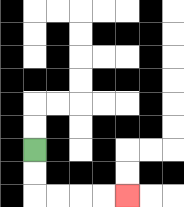{'start': '[1, 6]', 'end': '[5, 8]', 'path_directions': 'D,D,R,R,R,R', 'path_coordinates': '[[1, 6], [1, 7], [1, 8], [2, 8], [3, 8], [4, 8], [5, 8]]'}